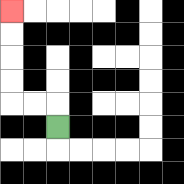{'start': '[2, 5]', 'end': '[0, 0]', 'path_directions': 'U,L,L,U,U,U,U', 'path_coordinates': '[[2, 5], [2, 4], [1, 4], [0, 4], [0, 3], [0, 2], [0, 1], [0, 0]]'}